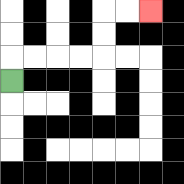{'start': '[0, 3]', 'end': '[6, 0]', 'path_directions': 'U,R,R,R,R,U,U,R,R', 'path_coordinates': '[[0, 3], [0, 2], [1, 2], [2, 2], [3, 2], [4, 2], [4, 1], [4, 0], [5, 0], [6, 0]]'}